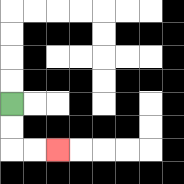{'start': '[0, 4]', 'end': '[2, 6]', 'path_directions': 'D,D,R,R', 'path_coordinates': '[[0, 4], [0, 5], [0, 6], [1, 6], [2, 6]]'}